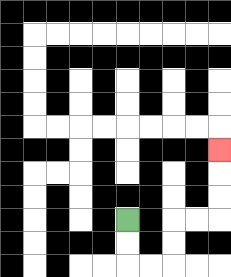{'start': '[5, 9]', 'end': '[9, 6]', 'path_directions': 'D,D,R,R,U,U,R,R,U,U,U', 'path_coordinates': '[[5, 9], [5, 10], [5, 11], [6, 11], [7, 11], [7, 10], [7, 9], [8, 9], [9, 9], [9, 8], [9, 7], [9, 6]]'}